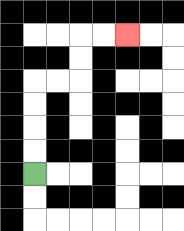{'start': '[1, 7]', 'end': '[5, 1]', 'path_directions': 'U,U,U,U,R,R,U,U,R,R', 'path_coordinates': '[[1, 7], [1, 6], [1, 5], [1, 4], [1, 3], [2, 3], [3, 3], [3, 2], [3, 1], [4, 1], [5, 1]]'}